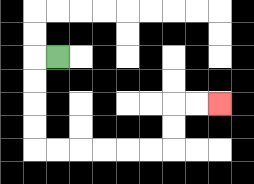{'start': '[2, 2]', 'end': '[9, 4]', 'path_directions': 'L,D,D,D,D,R,R,R,R,R,R,U,U,R,R', 'path_coordinates': '[[2, 2], [1, 2], [1, 3], [1, 4], [1, 5], [1, 6], [2, 6], [3, 6], [4, 6], [5, 6], [6, 6], [7, 6], [7, 5], [7, 4], [8, 4], [9, 4]]'}